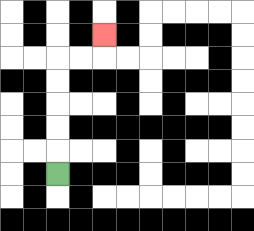{'start': '[2, 7]', 'end': '[4, 1]', 'path_directions': 'U,U,U,U,U,R,R,U', 'path_coordinates': '[[2, 7], [2, 6], [2, 5], [2, 4], [2, 3], [2, 2], [3, 2], [4, 2], [4, 1]]'}